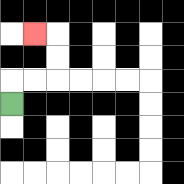{'start': '[0, 4]', 'end': '[1, 1]', 'path_directions': 'U,R,R,U,U,L', 'path_coordinates': '[[0, 4], [0, 3], [1, 3], [2, 3], [2, 2], [2, 1], [1, 1]]'}